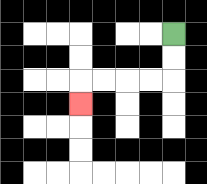{'start': '[7, 1]', 'end': '[3, 4]', 'path_directions': 'D,D,L,L,L,L,D', 'path_coordinates': '[[7, 1], [7, 2], [7, 3], [6, 3], [5, 3], [4, 3], [3, 3], [3, 4]]'}